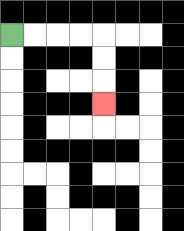{'start': '[0, 1]', 'end': '[4, 4]', 'path_directions': 'R,R,R,R,D,D,D', 'path_coordinates': '[[0, 1], [1, 1], [2, 1], [3, 1], [4, 1], [4, 2], [4, 3], [4, 4]]'}